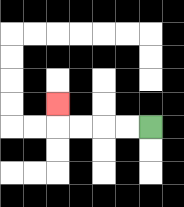{'start': '[6, 5]', 'end': '[2, 4]', 'path_directions': 'L,L,L,L,U', 'path_coordinates': '[[6, 5], [5, 5], [4, 5], [3, 5], [2, 5], [2, 4]]'}